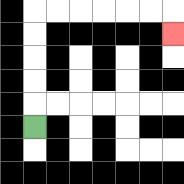{'start': '[1, 5]', 'end': '[7, 1]', 'path_directions': 'U,U,U,U,U,R,R,R,R,R,R,D', 'path_coordinates': '[[1, 5], [1, 4], [1, 3], [1, 2], [1, 1], [1, 0], [2, 0], [3, 0], [4, 0], [5, 0], [6, 0], [7, 0], [7, 1]]'}